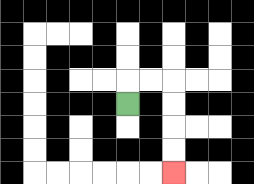{'start': '[5, 4]', 'end': '[7, 7]', 'path_directions': 'U,R,R,D,D,D,D', 'path_coordinates': '[[5, 4], [5, 3], [6, 3], [7, 3], [7, 4], [7, 5], [7, 6], [7, 7]]'}